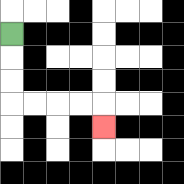{'start': '[0, 1]', 'end': '[4, 5]', 'path_directions': 'D,D,D,R,R,R,R,D', 'path_coordinates': '[[0, 1], [0, 2], [0, 3], [0, 4], [1, 4], [2, 4], [3, 4], [4, 4], [4, 5]]'}